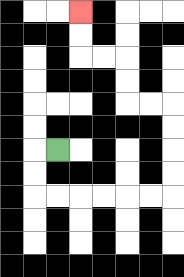{'start': '[2, 6]', 'end': '[3, 0]', 'path_directions': 'L,D,D,R,R,R,R,R,R,U,U,U,U,L,L,U,U,L,L,U,U', 'path_coordinates': '[[2, 6], [1, 6], [1, 7], [1, 8], [2, 8], [3, 8], [4, 8], [5, 8], [6, 8], [7, 8], [7, 7], [7, 6], [7, 5], [7, 4], [6, 4], [5, 4], [5, 3], [5, 2], [4, 2], [3, 2], [3, 1], [3, 0]]'}